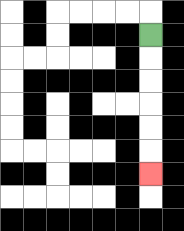{'start': '[6, 1]', 'end': '[6, 7]', 'path_directions': 'D,D,D,D,D,D', 'path_coordinates': '[[6, 1], [6, 2], [6, 3], [6, 4], [6, 5], [6, 6], [6, 7]]'}